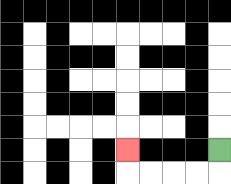{'start': '[9, 6]', 'end': '[5, 6]', 'path_directions': 'D,L,L,L,L,U', 'path_coordinates': '[[9, 6], [9, 7], [8, 7], [7, 7], [6, 7], [5, 7], [5, 6]]'}